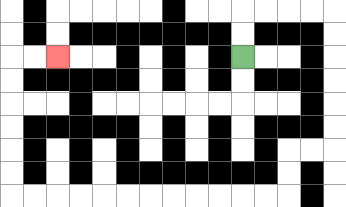{'start': '[10, 2]', 'end': '[2, 2]', 'path_directions': 'U,U,R,R,R,R,D,D,D,D,D,D,L,L,D,D,L,L,L,L,L,L,L,L,L,L,L,L,U,U,U,U,U,U,R,R', 'path_coordinates': '[[10, 2], [10, 1], [10, 0], [11, 0], [12, 0], [13, 0], [14, 0], [14, 1], [14, 2], [14, 3], [14, 4], [14, 5], [14, 6], [13, 6], [12, 6], [12, 7], [12, 8], [11, 8], [10, 8], [9, 8], [8, 8], [7, 8], [6, 8], [5, 8], [4, 8], [3, 8], [2, 8], [1, 8], [0, 8], [0, 7], [0, 6], [0, 5], [0, 4], [0, 3], [0, 2], [1, 2], [2, 2]]'}